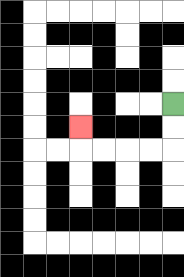{'start': '[7, 4]', 'end': '[3, 5]', 'path_directions': 'D,D,L,L,L,L,U', 'path_coordinates': '[[7, 4], [7, 5], [7, 6], [6, 6], [5, 6], [4, 6], [3, 6], [3, 5]]'}